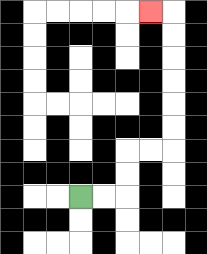{'start': '[3, 8]', 'end': '[6, 0]', 'path_directions': 'R,R,U,U,R,R,U,U,U,U,U,U,L', 'path_coordinates': '[[3, 8], [4, 8], [5, 8], [5, 7], [5, 6], [6, 6], [7, 6], [7, 5], [7, 4], [7, 3], [7, 2], [7, 1], [7, 0], [6, 0]]'}